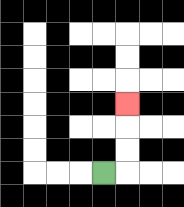{'start': '[4, 7]', 'end': '[5, 4]', 'path_directions': 'R,U,U,U', 'path_coordinates': '[[4, 7], [5, 7], [5, 6], [5, 5], [5, 4]]'}